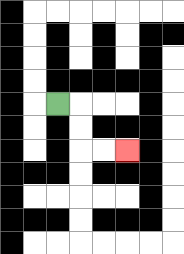{'start': '[2, 4]', 'end': '[5, 6]', 'path_directions': 'R,D,D,R,R', 'path_coordinates': '[[2, 4], [3, 4], [3, 5], [3, 6], [4, 6], [5, 6]]'}